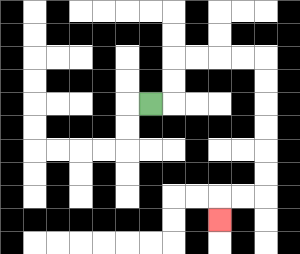{'start': '[6, 4]', 'end': '[9, 9]', 'path_directions': 'R,U,U,R,R,R,R,D,D,D,D,D,D,L,L,D', 'path_coordinates': '[[6, 4], [7, 4], [7, 3], [7, 2], [8, 2], [9, 2], [10, 2], [11, 2], [11, 3], [11, 4], [11, 5], [11, 6], [11, 7], [11, 8], [10, 8], [9, 8], [9, 9]]'}